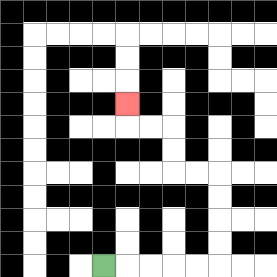{'start': '[4, 11]', 'end': '[5, 4]', 'path_directions': 'R,R,R,R,R,U,U,U,U,L,L,U,U,L,L,U', 'path_coordinates': '[[4, 11], [5, 11], [6, 11], [7, 11], [8, 11], [9, 11], [9, 10], [9, 9], [9, 8], [9, 7], [8, 7], [7, 7], [7, 6], [7, 5], [6, 5], [5, 5], [5, 4]]'}